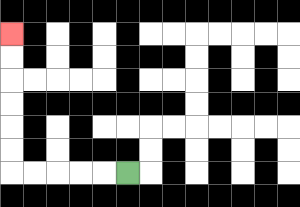{'start': '[5, 7]', 'end': '[0, 1]', 'path_directions': 'L,L,L,L,L,U,U,U,U,U,U', 'path_coordinates': '[[5, 7], [4, 7], [3, 7], [2, 7], [1, 7], [0, 7], [0, 6], [0, 5], [0, 4], [0, 3], [0, 2], [0, 1]]'}